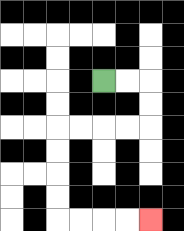{'start': '[4, 3]', 'end': '[6, 9]', 'path_directions': 'R,R,D,D,L,L,L,L,D,D,D,D,R,R,R,R', 'path_coordinates': '[[4, 3], [5, 3], [6, 3], [6, 4], [6, 5], [5, 5], [4, 5], [3, 5], [2, 5], [2, 6], [2, 7], [2, 8], [2, 9], [3, 9], [4, 9], [5, 9], [6, 9]]'}